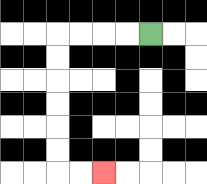{'start': '[6, 1]', 'end': '[4, 7]', 'path_directions': 'L,L,L,L,D,D,D,D,D,D,R,R', 'path_coordinates': '[[6, 1], [5, 1], [4, 1], [3, 1], [2, 1], [2, 2], [2, 3], [2, 4], [2, 5], [2, 6], [2, 7], [3, 7], [4, 7]]'}